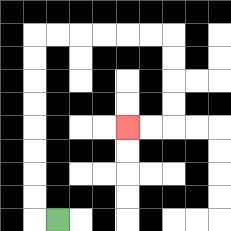{'start': '[2, 9]', 'end': '[5, 5]', 'path_directions': 'L,U,U,U,U,U,U,U,U,R,R,R,R,R,R,D,D,D,D,L,L', 'path_coordinates': '[[2, 9], [1, 9], [1, 8], [1, 7], [1, 6], [1, 5], [1, 4], [1, 3], [1, 2], [1, 1], [2, 1], [3, 1], [4, 1], [5, 1], [6, 1], [7, 1], [7, 2], [7, 3], [7, 4], [7, 5], [6, 5], [5, 5]]'}